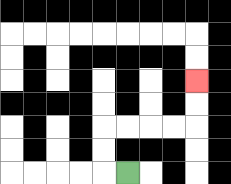{'start': '[5, 7]', 'end': '[8, 3]', 'path_directions': 'L,U,U,R,R,R,R,U,U', 'path_coordinates': '[[5, 7], [4, 7], [4, 6], [4, 5], [5, 5], [6, 5], [7, 5], [8, 5], [8, 4], [8, 3]]'}